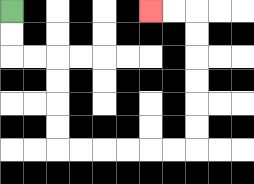{'start': '[0, 0]', 'end': '[6, 0]', 'path_directions': 'D,D,R,R,D,D,D,D,R,R,R,R,R,R,U,U,U,U,U,U,L,L', 'path_coordinates': '[[0, 0], [0, 1], [0, 2], [1, 2], [2, 2], [2, 3], [2, 4], [2, 5], [2, 6], [3, 6], [4, 6], [5, 6], [6, 6], [7, 6], [8, 6], [8, 5], [8, 4], [8, 3], [8, 2], [8, 1], [8, 0], [7, 0], [6, 0]]'}